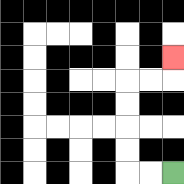{'start': '[7, 7]', 'end': '[7, 2]', 'path_directions': 'L,L,U,U,U,U,R,R,U', 'path_coordinates': '[[7, 7], [6, 7], [5, 7], [5, 6], [5, 5], [5, 4], [5, 3], [6, 3], [7, 3], [7, 2]]'}